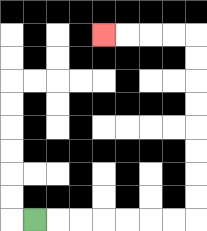{'start': '[1, 9]', 'end': '[4, 1]', 'path_directions': 'R,R,R,R,R,R,R,U,U,U,U,U,U,U,U,L,L,L,L', 'path_coordinates': '[[1, 9], [2, 9], [3, 9], [4, 9], [5, 9], [6, 9], [7, 9], [8, 9], [8, 8], [8, 7], [8, 6], [8, 5], [8, 4], [8, 3], [8, 2], [8, 1], [7, 1], [6, 1], [5, 1], [4, 1]]'}